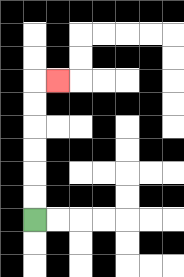{'start': '[1, 9]', 'end': '[2, 3]', 'path_directions': 'U,U,U,U,U,U,R', 'path_coordinates': '[[1, 9], [1, 8], [1, 7], [1, 6], [1, 5], [1, 4], [1, 3], [2, 3]]'}